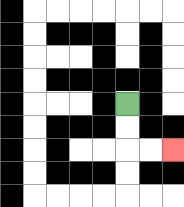{'start': '[5, 4]', 'end': '[7, 6]', 'path_directions': 'D,D,R,R', 'path_coordinates': '[[5, 4], [5, 5], [5, 6], [6, 6], [7, 6]]'}